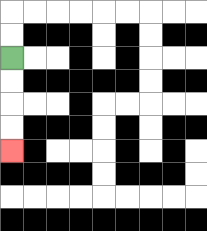{'start': '[0, 2]', 'end': '[0, 6]', 'path_directions': 'D,D,D,D', 'path_coordinates': '[[0, 2], [0, 3], [0, 4], [0, 5], [0, 6]]'}